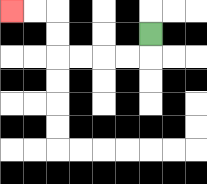{'start': '[6, 1]', 'end': '[0, 0]', 'path_directions': 'D,L,L,L,L,U,U,L,L', 'path_coordinates': '[[6, 1], [6, 2], [5, 2], [4, 2], [3, 2], [2, 2], [2, 1], [2, 0], [1, 0], [0, 0]]'}